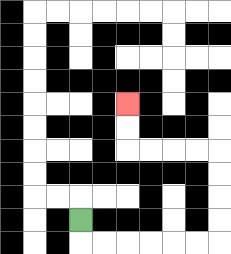{'start': '[3, 9]', 'end': '[5, 4]', 'path_directions': 'D,R,R,R,R,R,R,U,U,U,U,L,L,L,L,U,U', 'path_coordinates': '[[3, 9], [3, 10], [4, 10], [5, 10], [6, 10], [7, 10], [8, 10], [9, 10], [9, 9], [9, 8], [9, 7], [9, 6], [8, 6], [7, 6], [6, 6], [5, 6], [5, 5], [5, 4]]'}